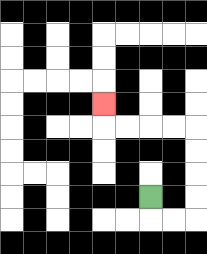{'start': '[6, 8]', 'end': '[4, 4]', 'path_directions': 'D,R,R,U,U,U,U,L,L,L,L,U', 'path_coordinates': '[[6, 8], [6, 9], [7, 9], [8, 9], [8, 8], [8, 7], [8, 6], [8, 5], [7, 5], [6, 5], [5, 5], [4, 5], [4, 4]]'}